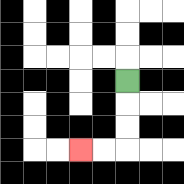{'start': '[5, 3]', 'end': '[3, 6]', 'path_directions': 'D,D,D,L,L', 'path_coordinates': '[[5, 3], [5, 4], [5, 5], [5, 6], [4, 6], [3, 6]]'}